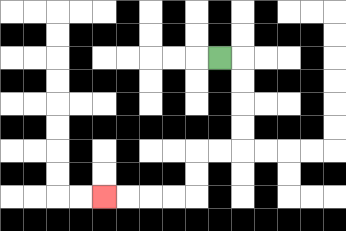{'start': '[9, 2]', 'end': '[4, 8]', 'path_directions': 'R,D,D,D,D,L,L,D,D,L,L,L,L', 'path_coordinates': '[[9, 2], [10, 2], [10, 3], [10, 4], [10, 5], [10, 6], [9, 6], [8, 6], [8, 7], [8, 8], [7, 8], [6, 8], [5, 8], [4, 8]]'}